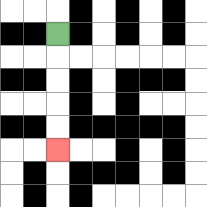{'start': '[2, 1]', 'end': '[2, 6]', 'path_directions': 'D,D,D,D,D', 'path_coordinates': '[[2, 1], [2, 2], [2, 3], [2, 4], [2, 5], [2, 6]]'}